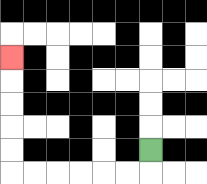{'start': '[6, 6]', 'end': '[0, 2]', 'path_directions': 'D,L,L,L,L,L,L,U,U,U,U,U', 'path_coordinates': '[[6, 6], [6, 7], [5, 7], [4, 7], [3, 7], [2, 7], [1, 7], [0, 7], [0, 6], [0, 5], [0, 4], [0, 3], [0, 2]]'}